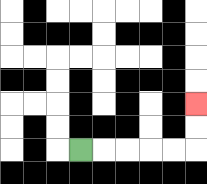{'start': '[3, 6]', 'end': '[8, 4]', 'path_directions': 'R,R,R,R,R,U,U', 'path_coordinates': '[[3, 6], [4, 6], [5, 6], [6, 6], [7, 6], [8, 6], [8, 5], [8, 4]]'}